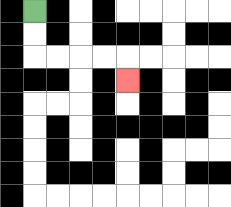{'start': '[1, 0]', 'end': '[5, 3]', 'path_directions': 'D,D,R,R,R,R,D', 'path_coordinates': '[[1, 0], [1, 1], [1, 2], [2, 2], [3, 2], [4, 2], [5, 2], [5, 3]]'}